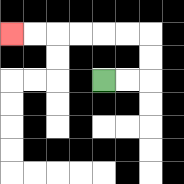{'start': '[4, 3]', 'end': '[0, 1]', 'path_directions': 'R,R,U,U,L,L,L,L,L,L', 'path_coordinates': '[[4, 3], [5, 3], [6, 3], [6, 2], [6, 1], [5, 1], [4, 1], [3, 1], [2, 1], [1, 1], [0, 1]]'}